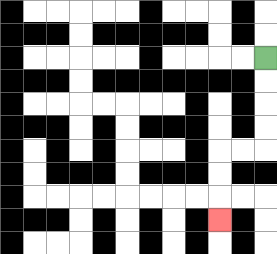{'start': '[11, 2]', 'end': '[9, 9]', 'path_directions': 'D,D,D,D,L,L,D,D,D', 'path_coordinates': '[[11, 2], [11, 3], [11, 4], [11, 5], [11, 6], [10, 6], [9, 6], [9, 7], [9, 8], [9, 9]]'}